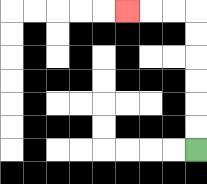{'start': '[8, 6]', 'end': '[5, 0]', 'path_directions': 'U,U,U,U,U,U,L,L,L', 'path_coordinates': '[[8, 6], [8, 5], [8, 4], [8, 3], [8, 2], [8, 1], [8, 0], [7, 0], [6, 0], [5, 0]]'}